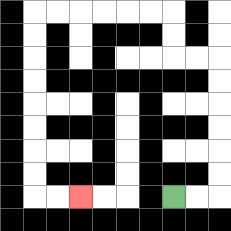{'start': '[7, 8]', 'end': '[3, 8]', 'path_directions': 'R,R,U,U,U,U,U,U,L,L,U,U,L,L,L,L,L,L,D,D,D,D,D,D,D,D,R,R', 'path_coordinates': '[[7, 8], [8, 8], [9, 8], [9, 7], [9, 6], [9, 5], [9, 4], [9, 3], [9, 2], [8, 2], [7, 2], [7, 1], [7, 0], [6, 0], [5, 0], [4, 0], [3, 0], [2, 0], [1, 0], [1, 1], [1, 2], [1, 3], [1, 4], [1, 5], [1, 6], [1, 7], [1, 8], [2, 8], [3, 8]]'}